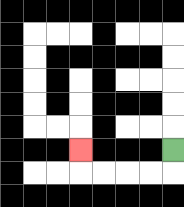{'start': '[7, 6]', 'end': '[3, 6]', 'path_directions': 'D,L,L,L,L,U', 'path_coordinates': '[[7, 6], [7, 7], [6, 7], [5, 7], [4, 7], [3, 7], [3, 6]]'}